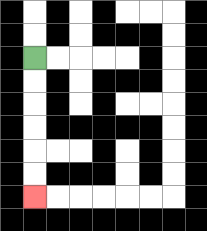{'start': '[1, 2]', 'end': '[1, 8]', 'path_directions': 'D,D,D,D,D,D', 'path_coordinates': '[[1, 2], [1, 3], [1, 4], [1, 5], [1, 6], [1, 7], [1, 8]]'}